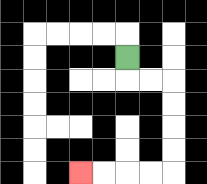{'start': '[5, 2]', 'end': '[3, 7]', 'path_directions': 'D,R,R,D,D,D,D,L,L,L,L', 'path_coordinates': '[[5, 2], [5, 3], [6, 3], [7, 3], [7, 4], [7, 5], [7, 6], [7, 7], [6, 7], [5, 7], [4, 7], [3, 7]]'}